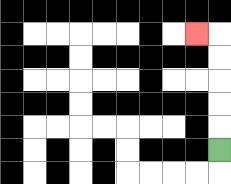{'start': '[9, 6]', 'end': '[8, 1]', 'path_directions': 'U,U,U,U,U,L', 'path_coordinates': '[[9, 6], [9, 5], [9, 4], [9, 3], [9, 2], [9, 1], [8, 1]]'}